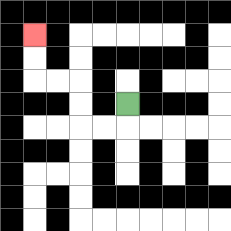{'start': '[5, 4]', 'end': '[1, 1]', 'path_directions': 'D,L,L,U,U,L,L,U,U', 'path_coordinates': '[[5, 4], [5, 5], [4, 5], [3, 5], [3, 4], [3, 3], [2, 3], [1, 3], [1, 2], [1, 1]]'}